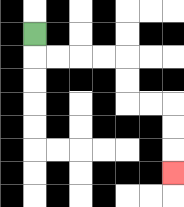{'start': '[1, 1]', 'end': '[7, 7]', 'path_directions': 'D,R,R,R,R,D,D,R,R,D,D,D', 'path_coordinates': '[[1, 1], [1, 2], [2, 2], [3, 2], [4, 2], [5, 2], [5, 3], [5, 4], [6, 4], [7, 4], [7, 5], [7, 6], [7, 7]]'}